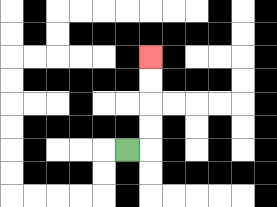{'start': '[5, 6]', 'end': '[6, 2]', 'path_directions': 'R,U,U,U,U', 'path_coordinates': '[[5, 6], [6, 6], [6, 5], [6, 4], [6, 3], [6, 2]]'}